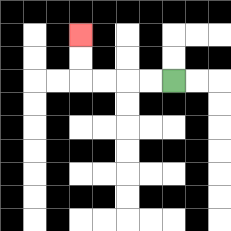{'start': '[7, 3]', 'end': '[3, 1]', 'path_directions': 'L,L,L,L,U,U', 'path_coordinates': '[[7, 3], [6, 3], [5, 3], [4, 3], [3, 3], [3, 2], [3, 1]]'}